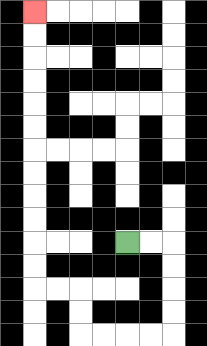{'start': '[5, 10]', 'end': '[1, 0]', 'path_directions': 'R,R,D,D,D,D,L,L,L,L,U,U,L,L,U,U,U,U,U,U,U,U,U,U,U,U', 'path_coordinates': '[[5, 10], [6, 10], [7, 10], [7, 11], [7, 12], [7, 13], [7, 14], [6, 14], [5, 14], [4, 14], [3, 14], [3, 13], [3, 12], [2, 12], [1, 12], [1, 11], [1, 10], [1, 9], [1, 8], [1, 7], [1, 6], [1, 5], [1, 4], [1, 3], [1, 2], [1, 1], [1, 0]]'}